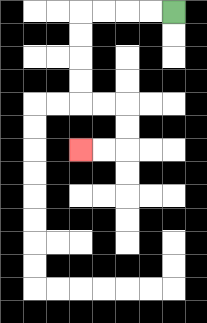{'start': '[7, 0]', 'end': '[3, 6]', 'path_directions': 'L,L,L,L,D,D,D,D,R,R,D,D,L,L', 'path_coordinates': '[[7, 0], [6, 0], [5, 0], [4, 0], [3, 0], [3, 1], [3, 2], [3, 3], [3, 4], [4, 4], [5, 4], [5, 5], [5, 6], [4, 6], [3, 6]]'}